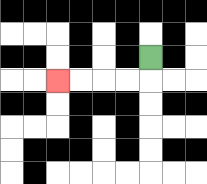{'start': '[6, 2]', 'end': '[2, 3]', 'path_directions': 'D,L,L,L,L', 'path_coordinates': '[[6, 2], [6, 3], [5, 3], [4, 3], [3, 3], [2, 3]]'}